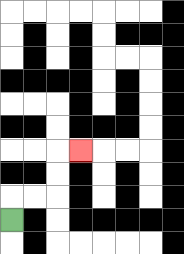{'start': '[0, 9]', 'end': '[3, 6]', 'path_directions': 'U,R,R,U,U,R', 'path_coordinates': '[[0, 9], [0, 8], [1, 8], [2, 8], [2, 7], [2, 6], [3, 6]]'}